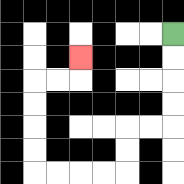{'start': '[7, 1]', 'end': '[3, 2]', 'path_directions': 'D,D,D,D,L,L,D,D,L,L,L,L,U,U,U,U,R,R,U', 'path_coordinates': '[[7, 1], [7, 2], [7, 3], [7, 4], [7, 5], [6, 5], [5, 5], [5, 6], [5, 7], [4, 7], [3, 7], [2, 7], [1, 7], [1, 6], [1, 5], [1, 4], [1, 3], [2, 3], [3, 3], [3, 2]]'}